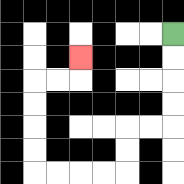{'start': '[7, 1]', 'end': '[3, 2]', 'path_directions': 'D,D,D,D,L,L,D,D,L,L,L,L,U,U,U,U,R,R,U', 'path_coordinates': '[[7, 1], [7, 2], [7, 3], [7, 4], [7, 5], [6, 5], [5, 5], [5, 6], [5, 7], [4, 7], [3, 7], [2, 7], [1, 7], [1, 6], [1, 5], [1, 4], [1, 3], [2, 3], [3, 3], [3, 2]]'}